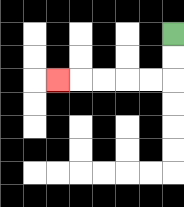{'start': '[7, 1]', 'end': '[2, 3]', 'path_directions': 'D,D,L,L,L,L,L', 'path_coordinates': '[[7, 1], [7, 2], [7, 3], [6, 3], [5, 3], [4, 3], [3, 3], [2, 3]]'}